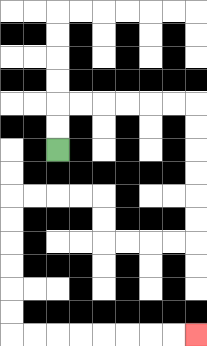{'start': '[2, 6]', 'end': '[8, 14]', 'path_directions': 'U,U,R,R,R,R,R,R,D,D,D,D,D,D,L,L,L,L,U,U,L,L,L,L,D,D,D,D,D,D,R,R,R,R,R,R,R,R', 'path_coordinates': '[[2, 6], [2, 5], [2, 4], [3, 4], [4, 4], [5, 4], [6, 4], [7, 4], [8, 4], [8, 5], [8, 6], [8, 7], [8, 8], [8, 9], [8, 10], [7, 10], [6, 10], [5, 10], [4, 10], [4, 9], [4, 8], [3, 8], [2, 8], [1, 8], [0, 8], [0, 9], [0, 10], [0, 11], [0, 12], [0, 13], [0, 14], [1, 14], [2, 14], [3, 14], [4, 14], [5, 14], [6, 14], [7, 14], [8, 14]]'}